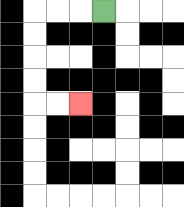{'start': '[4, 0]', 'end': '[3, 4]', 'path_directions': 'L,L,L,D,D,D,D,R,R', 'path_coordinates': '[[4, 0], [3, 0], [2, 0], [1, 0], [1, 1], [1, 2], [1, 3], [1, 4], [2, 4], [3, 4]]'}